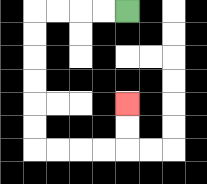{'start': '[5, 0]', 'end': '[5, 4]', 'path_directions': 'L,L,L,L,D,D,D,D,D,D,R,R,R,R,U,U', 'path_coordinates': '[[5, 0], [4, 0], [3, 0], [2, 0], [1, 0], [1, 1], [1, 2], [1, 3], [1, 4], [1, 5], [1, 6], [2, 6], [3, 6], [4, 6], [5, 6], [5, 5], [5, 4]]'}